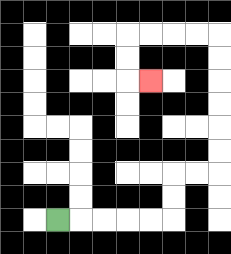{'start': '[2, 9]', 'end': '[6, 3]', 'path_directions': 'R,R,R,R,R,U,U,R,R,U,U,U,U,U,U,L,L,L,L,D,D,R', 'path_coordinates': '[[2, 9], [3, 9], [4, 9], [5, 9], [6, 9], [7, 9], [7, 8], [7, 7], [8, 7], [9, 7], [9, 6], [9, 5], [9, 4], [9, 3], [9, 2], [9, 1], [8, 1], [7, 1], [6, 1], [5, 1], [5, 2], [5, 3], [6, 3]]'}